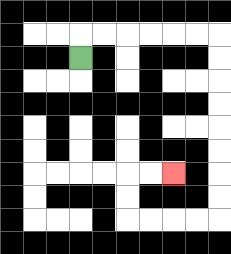{'start': '[3, 2]', 'end': '[7, 7]', 'path_directions': 'U,R,R,R,R,R,R,D,D,D,D,D,D,D,D,L,L,L,L,U,U,R,R', 'path_coordinates': '[[3, 2], [3, 1], [4, 1], [5, 1], [6, 1], [7, 1], [8, 1], [9, 1], [9, 2], [9, 3], [9, 4], [9, 5], [9, 6], [9, 7], [9, 8], [9, 9], [8, 9], [7, 9], [6, 9], [5, 9], [5, 8], [5, 7], [6, 7], [7, 7]]'}